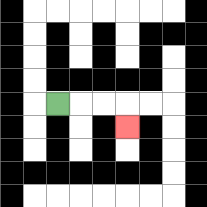{'start': '[2, 4]', 'end': '[5, 5]', 'path_directions': 'R,R,R,D', 'path_coordinates': '[[2, 4], [3, 4], [4, 4], [5, 4], [5, 5]]'}